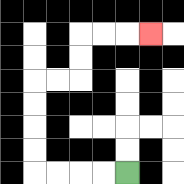{'start': '[5, 7]', 'end': '[6, 1]', 'path_directions': 'L,L,L,L,U,U,U,U,R,R,U,U,R,R,R', 'path_coordinates': '[[5, 7], [4, 7], [3, 7], [2, 7], [1, 7], [1, 6], [1, 5], [1, 4], [1, 3], [2, 3], [3, 3], [3, 2], [3, 1], [4, 1], [5, 1], [6, 1]]'}